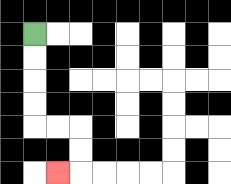{'start': '[1, 1]', 'end': '[2, 7]', 'path_directions': 'D,D,D,D,R,R,D,D,L', 'path_coordinates': '[[1, 1], [1, 2], [1, 3], [1, 4], [1, 5], [2, 5], [3, 5], [3, 6], [3, 7], [2, 7]]'}